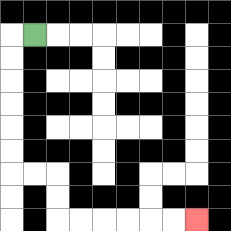{'start': '[1, 1]', 'end': '[8, 9]', 'path_directions': 'L,D,D,D,D,D,D,R,R,D,D,R,R,R,R,R,R', 'path_coordinates': '[[1, 1], [0, 1], [0, 2], [0, 3], [0, 4], [0, 5], [0, 6], [0, 7], [1, 7], [2, 7], [2, 8], [2, 9], [3, 9], [4, 9], [5, 9], [6, 9], [7, 9], [8, 9]]'}